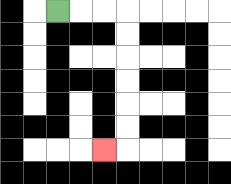{'start': '[2, 0]', 'end': '[4, 6]', 'path_directions': 'R,R,R,D,D,D,D,D,D,L', 'path_coordinates': '[[2, 0], [3, 0], [4, 0], [5, 0], [5, 1], [5, 2], [5, 3], [5, 4], [5, 5], [5, 6], [4, 6]]'}